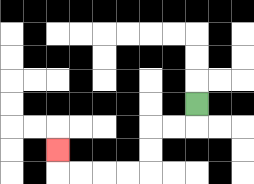{'start': '[8, 4]', 'end': '[2, 6]', 'path_directions': 'D,L,L,D,D,L,L,L,L,U', 'path_coordinates': '[[8, 4], [8, 5], [7, 5], [6, 5], [6, 6], [6, 7], [5, 7], [4, 7], [3, 7], [2, 7], [2, 6]]'}